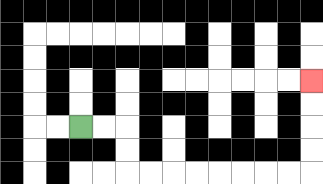{'start': '[3, 5]', 'end': '[13, 3]', 'path_directions': 'R,R,D,D,R,R,R,R,R,R,R,R,U,U,U,U', 'path_coordinates': '[[3, 5], [4, 5], [5, 5], [5, 6], [5, 7], [6, 7], [7, 7], [8, 7], [9, 7], [10, 7], [11, 7], [12, 7], [13, 7], [13, 6], [13, 5], [13, 4], [13, 3]]'}